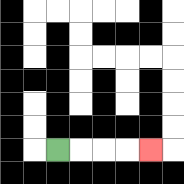{'start': '[2, 6]', 'end': '[6, 6]', 'path_directions': 'R,R,R,R', 'path_coordinates': '[[2, 6], [3, 6], [4, 6], [5, 6], [6, 6]]'}